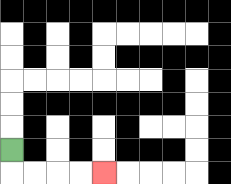{'start': '[0, 6]', 'end': '[4, 7]', 'path_directions': 'D,R,R,R,R', 'path_coordinates': '[[0, 6], [0, 7], [1, 7], [2, 7], [3, 7], [4, 7]]'}